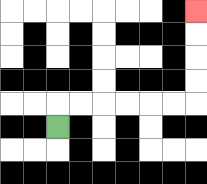{'start': '[2, 5]', 'end': '[8, 0]', 'path_directions': 'U,R,R,R,R,R,R,U,U,U,U', 'path_coordinates': '[[2, 5], [2, 4], [3, 4], [4, 4], [5, 4], [6, 4], [7, 4], [8, 4], [8, 3], [8, 2], [8, 1], [8, 0]]'}